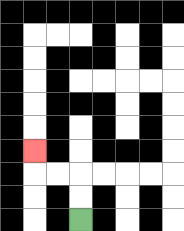{'start': '[3, 9]', 'end': '[1, 6]', 'path_directions': 'U,U,L,L,U', 'path_coordinates': '[[3, 9], [3, 8], [3, 7], [2, 7], [1, 7], [1, 6]]'}